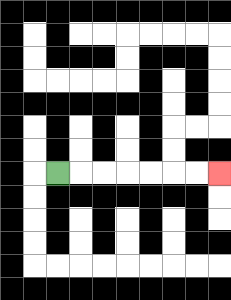{'start': '[2, 7]', 'end': '[9, 7]', 'path_directions': 'R,R,R,R,R,R,R', 'path_coordinates': '[[2, 7], [3, 7], [4, 7], [5, 7], [6, 7], [7, 7], [8, 7], [9, 7]]'}